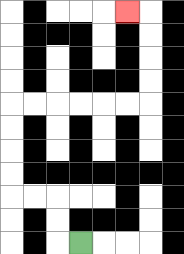{'start': '[3, 10]', 'end': '[5, 0]', 'path_directions': 'L,U,U,L,L,U,U,U,U,R,R,R,R,R,R,U,U,U,U,L', 'path_coordinates': '[[3, 10], [2, 10], [2, 9], [2, 8], [1, 8], [0, 8], [0, 7], [0, 6], [0, 5], [0, 4], [1, 4], [2, 4], [3, 4], [4, 4], [5, 4], [6, 4], [6, 3], [6, 2], [6, 1], [6, 0], [5, 0]]'}